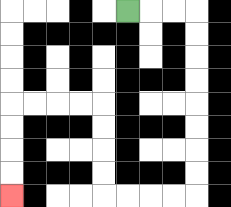{'start': '[5, 0]', 'end': '[0, 8]', 'path_directions': 'R,R,R,D,D,D,D,D,D,D,D,L,L,L,L,U,U,U,U,L,L,L,L,D,D,D,D', 'path_coordinates': '[[5, 0], [6, 0], [7, 0], [8, 0], [8, 1], [8, 2], [8, 3], [8, 4], [8, 5], [8, 6], [8, 7], [8, 8], [7, 8], [6, 8], [5, 8], [4, 8], [4, 7], [4, 6], [4, 5], [4, 4], [3, 4], [2, 4], [1, 4], [0, 4], [0, 5], [0, 6], [0, 7], [0, 8]]'}